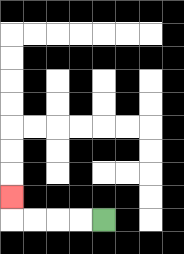{'start': '[4, 9]', 'end': '[0, 8]', 'path_directions': 'L,L,L,L,U', 'path_coordinates': '[[4, 9], [3, 9], [2, 9], [1, 9], [0, 9], [0, 8]]'}